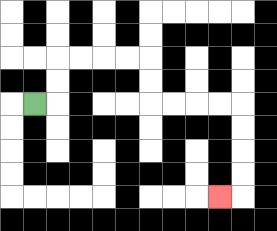{'start': '[1, 4]', 'end': '[9, 8]', 'path_directions': 'R,U,U,R,R,R,R,D,D,R,R,R,R,D,D,D,D,L', 'path_coordinates': '[[1, 4], [2, 4], [2, 3], [2, 2], [3, 2], [4, 2], [5, 2], [6, 2], [6, 3], [6, 4], [7, 4], [8, 4], [9, 4], [10, 4], [10, 5], [10, 6], [10, 7], [10, 8], [9, 8]]'}